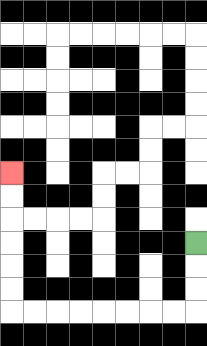{'start': '[8, 10]', 'end': '[0, 7]', 'path_directions': 'D,D,D,L,L,L,L,L,L,L,L,U,U,U,U,U,U', 'path_coordinates': '[[8, 10], [8, 11], [8, 12], [8, 13], [7, 13], [6, 13], [5, 13], [4, 13], [3, 13], [2, 13], [1, 13], [0, 13], [0, 12], [0, 11], [0, 10], [0, 9], [0, 8], [0, 7]]'}